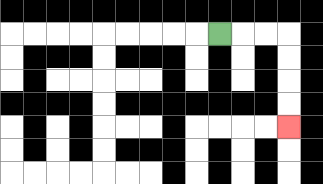{'start': '[9, 1]', 'end': '[12, 5]', 'path_directions': 'R,R,R,D,D,D,D', 'path_coordinates': '[[9, 1], [10, 1], [11, 1], [12, 1], [12, 2], [12, 3], [12, 4], [12, 5]]'}